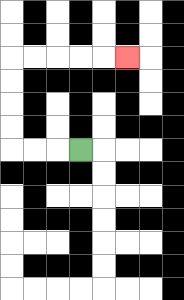{'start': '[3, 6]', 'end': '[5, 2]', 'path_directions': 'L,L,L,U,U,U,U,R,R,R,R,R', 'path_coordinates': '[[3, 6], [2, 6], [1, 6], [0, 6], [0, 5], [0, 4], [0, 3], [0, 2], [1, 2], [2, 2], [3, 2], [4, 2], [5, 2]]'}